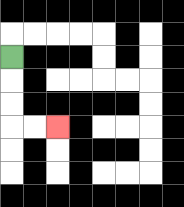{'start': '[0, 2]', 'end': '[2, 5]', 'path_directions': 'D,D,D,R,R', 'path_coordinates': '[[0, 2], [0, 3], [0, 4], [0, 5], [1, 5], [2, 5]]'}